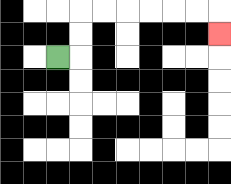{'start': '[2, 2]', 'end': '[9, 1]', 'path_directions': 'R,U,U,R,R,R,R,R,R,D', 'path_coordinates': '[[2, 2], [3, 2], [3, 1], [3, 0], [4, 0], [5, 0], [6, 0], [7, 0], [8, 0], [9, 0], [9, 1]]'}